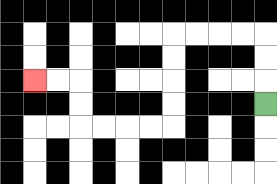{'start': '[11, 4]', 'end': '[1, 3]', 'path_directions': 'U,U,U,L,L,L,L,D,D,D,D,L,L,L,L,U,U,L,L', 'path_coordinates': '[[11, 4], [11, 3], [11, 2], [11, 1], [10, 1], [9, 1], [8, 1], [7, 1], [7, 2], [7, 3], [7, 4], [7, 5], [6, 5], [5, 5], [4, 5], [3, 5], [3, 4], [3, 3], [2, 3], [1, 3]]'}